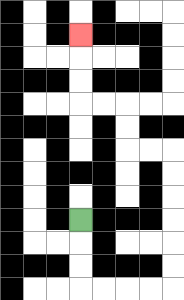{'start': '[3, 9]', 'end': '[3, 1]', 'path_directions': 'D,D,D,R,R,R,R,U,U,U,U,U,U,L,L,U,U,L,L,U,U,U', 'path_coordinates': '[[3, 9], [3, 10], [3, 11], [3, 12], [4, 12], [5, 12], [6, 12], [7, 12], [7, 11], [7, 10], [7, 9], [7, 8], [7, 7], [7, 6], [6, 6], [5, 6], [5, 5], [5, 4], [4, 4], [3, 4], [3, 3], [3, 2], [3, 1]]'}